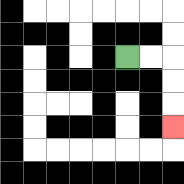{'start': '[5, 2]', 'end': '[7, 5]', 'path_directions': 'R,R,D,D,D', 'path_coordinates': '[[5, 2], [6, 2], [7, 2], [7, 3], [7, 4], [7, 5]]'}